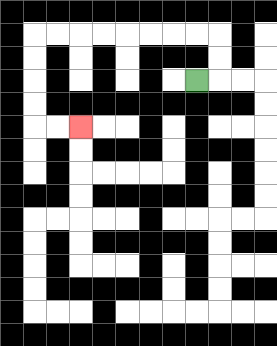{'start': '[8, 3]', 'end': '[3, 5]', 'path_directions': 'R,U,U,L,L,L,L,L,L,L,L,D,D,D,D,R,R', 'path_coordinates': '[[8, 3], [9, 3], [9, 2], [9, 1], [8, 1], [7, 1], [6, 1], [5, 1], [4, 1], [3, 1], [2, 1], [1, 1], [1, 2], [1, 3], [1, 4], [1, 5], [2, 5], [3, 5]]'}